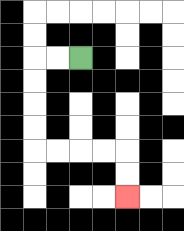{'start': '[3, 2]', 'end': '[5, 8]', 'path_directions': 'L,L,D,D,D,D,R,R,R,R,D,D', 'path_coordinates': '[[3, 2], [2, 2], [1, 2], [1, 3], [1, 4], [1, 5], [1, 6], [2, 6], [3, 6], [4, 6], [5, 6], [5, 7], [5, 8]]'}